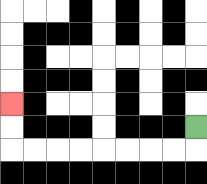{'start': '[8, 5]', 'end': '[0, 4]', 'path_directions': 'D,L,L,L,L,L,L,L,L,U,U', 'path_coordinates': '[[8, 5], [8, 6], [7, 6], [6, 6], [5, 6], [4, 6], [3, 6], [2, 6], [1, 6], [0, 6], [0, 5], [0, 4]]'}